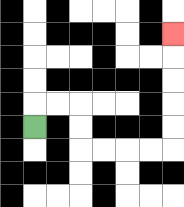{'start': '[1, 5]', 'end': '[7, 1]', 'path_directions': 'U,R,R,D,D,R,R,R,R,U,U,U,U,U', 'path_coordinates': '[[1, 5], [1, 4], [2, 4], [3, 4], [3, 5], [3, 6], [4, 6], [5, 6], [6, 6], [7, 6], [7, 5], [7, 4], [7, 3], [7, 2], [7, 1]]'}